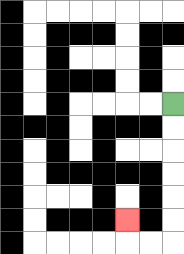{'start': '[7, 4]', 'end': '[5, 9]', 'path_directions': 'D,D,D,D,D,D,L,L,U', 'path_coordinates': '[[7, 4], [7, 5], [7, 6], [7, 7], [7, 8], [7, 9], [7, 10], [6, 10], [5, 10], [5, 9]]'}